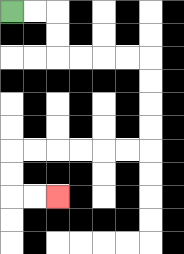{'start': '[0, 0]', 'end': '[2, 8]', 'path_directions': 'R,R,D,D,R,R,R,R,D,D,D,D,L,L,L,L,L,L,D,D,R,R', 'path_coordinates': '[[0, 0], [1, 0], [2, 0], [2, 1], [2, 2], [3, 2], [4, 2], [5, 2], [6, 2], [6, 3], [6, 4], [6, 5], [6, 6], [5, 6], [4, 6], [3, 6], [2, 6], [1, 6], [0, 6], [0, 7], [0, 8], [1, 8], [2, 8]]'}